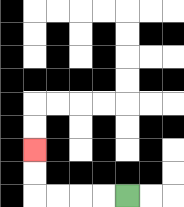{'start': '[5, 8]', 'end': '[1, 6]', 'path_directions': 'L,L,L,L,U,U', 'path_coordinates': '[[5, 8], [4, 8], [3, 8], [2, 8], [1, 8], [1, 7], [1, 6]]'}